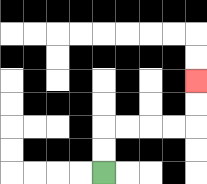{'start': '[4, 7]', 'end': '[8, 3]', 'path_directions': 'U,U,R,R,R,R,U,U', 'path_coordinates': '[[4, 7], [4, 6], [4, 5], [5, 5], [6, 5], [7, 5], [8, 5], [8, 4], [8, 3]]'}